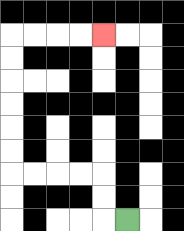{'start': '[5, 9]', 'end': '[4, 1]', 'path_directions': 'L,U,U,L,L,L,L,U,U,U,U,U,U,R,R,R,R', 'path_coordinates': '[[5, 9], [4, 9], [4, 8], [4, 7], [3, 7], [2, 7], [1, 7], [0, 7], [0, 6], [0, 5], [0, 4], [0, 3], [0, 2], [0, 1], [1, 1], [2, 1], [3, 1], [4, 1]]'}